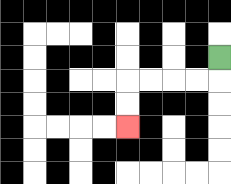{'start': '[9, 2]', 'end': '[5, 5]', 'path_directions': 'D,L,L,L,L,D,D', 'path_coordinates': '[[9, 2], [9, 3], [8, 3], [7, 3], [6, 3], [5, 3], [5, 4], [5, 5]]'}